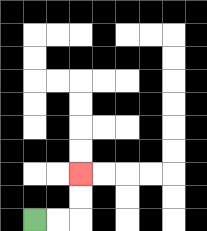{'start': '[1, 9]', 'end': '[3, 7]', 'path_directions': 'R,R,U,U', 'path_coordinates': '[[1, 9], [2, 9], [3, 9], [3, 8], [3, 7]]'}